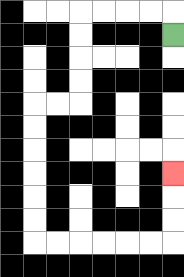{'start': '[7, 1]', 'end': '[7, 7]', 'path_directions': 'U,L,L,L,L,D,D,D,D,L,L,D,D,D,D,D,D,R,R,R,R,R,R,U,U,U', 'path_coordinates': '[[7, 1], [7, 0], [6, 0], [5, 0], [4, 0], [3, 0], [3, 1], [3, 2], [3, 3], [3, 4], [2, 4], [1, 4], [1, 5], [1, 6], [1, 7], [1, 8], [1, 9], [1, 10], [2, 10], [3, 10], [4, 10], [5, 10], [6, 10], [7, 10], [7, 9], [7, 8], [7, 7]]'}